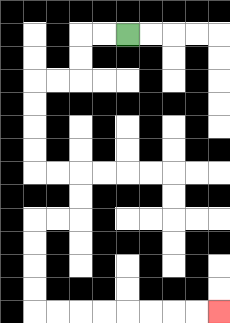{'start': '[5, 1]', 'end': '[9, 13]', 'path_directions': 'L,L,D,D,L,L,D,D,D,D,R,R,D,D,L,L,D,D,D,D,R,R,R,R,R,R,R,R', 'path_coordinates': '[[5, 1], [4, 1], [3, 1], [3, 2], [3, 3], [2, 3], [1, 3], [1, 4], [1, 5], [1, 6], [1, 7], [2, 7], [3, 7], [3, 8], [3, 9], [2, 9], [1, 9], [1, 10], [1, 11], [1, 12], [1, 13], [2, 13], [3, 13], [4, 13], [5, 13], [6, 13], [7, 13], [8, 13], [9, 13]]'}